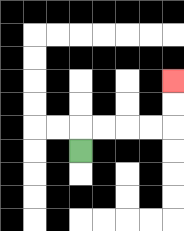{'start': '[3, 6]', 'end': '[7, 3]', 'path_directions': 'U,R,R,R,R,U,U', 'path_coordinates': '[[3, 6], [3, 5], [4, 5], [5, 5], [6, 5], [7, 5], [7, 4], [7, 3]]'}